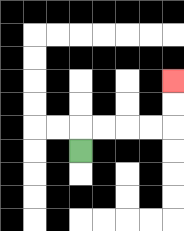{'start': '[3, 6]', 'end': '[7, 3]', 'path_directions': 'U,R,R,R,R,U,U', 'path_coordinates': '[[3, 6], [3, 5], [4, 5], [5, 5], [6, 5], [7, 5], [7, 4], [7, 3]]'}